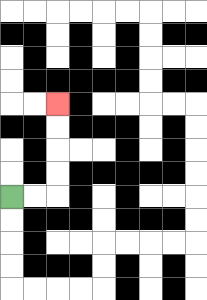{'start': '[0, 8]', 'end': '[2, 4]', 'path_directions': 'R,R,U,U,U,U', 'path_coordinates': '[[0, 8], [1, 8], [2, 8], [2, 7], [2, 6], [2, 5], [2, 4]]'}